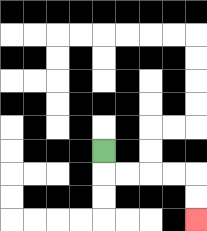{'start': '[4, 6]', 'end': '[8, 9]', 'path_directions': 'D,R,R,R,R,D,D', 'path_coordinates': '[[4, 6], [4, 7], [5, 7], [6, 7], [7, 7], [8, 7], [8, 8], [8, 9]]'}